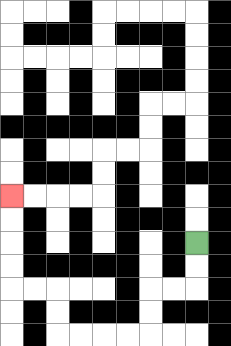{'start': '[8, 10]', 'end': '[0, 8]', 'path_directions': 'D,D,L,L,D,D,L,L,L,L,U,U,L,L,U,U,U,U', 'path_coordinates': '[[8, 10], [8, 11], [8, 12], [7, 12], [6, 12], [6, 13], [6, 14], [5, 14], [4, 14], [3, 14], [2, 14], [2, 13], [2, 12], [1, 12], [0, 12], [0, 11], [0, 10], [0, 9], [0, 8]]'}